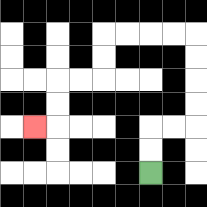{'start': '[6, 7]', 'end': '[1, 5]', 'path_directions': 'U,U,R,R,U,U,U,U,L,L,L,L,D,D,L,L,D,D,L', 'path_coordinates': '[[6, 7], [6, 6], [6, 5], [7, 5], [8, 5], [8, 4], [8, 3], [8, 2], [8, 1], [7, 1], [6, 1], [5, 1], [4, 1], [4, 2], [4, 3], [3, 3], [2, 3], [2, 4], [2, 5], [1, 5]]'}